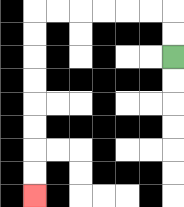{'start': '[7, 2]', 'end': '[1, 8]', 'path_directions': 'U,U,L,L,L,L,L,L,D,D,D,D,D,D,D,D', 'path_coordinates': '[[7, 2], [7, 1], [7, 0], [6, 0], [5, 0], [4, 0], [3, 0], [2, 0], [1, 0], [1, 1], [1, 2], [1, 3], [1, 4], [1, 5], [1, 6], [1, 7], [1, 8]]'}